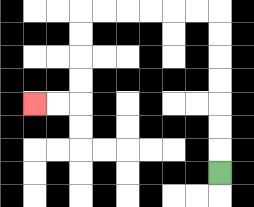{'start': '[9, 7]', 'end': '[1, 4]', 'path_directions': 'U,U,U,U,U,U,U,L,L,L,L,L,L,D,D,D,D,L,L', 'path_coordinates': '[[9, 7], [9, 6], [9, 5], [9, 4], [9, 3], [9, 2], [9, 1], [9, 0], [8, 0], [7, 0], [6, 0], [5, 0], [4, 0], [3, 0], [3, 1], [3, 2], [3, 3], [3, 4], [2, 4], [1, 4]]'}